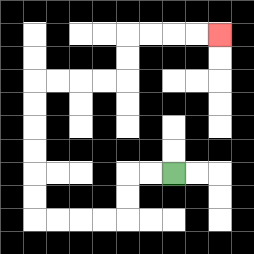{'start': '[7, 7]', 'end': '[9, 1]', 'path_directions': 'L,L,D,D,L,L,L,L,U,U,U,U,U,U,R,R,R,R,U,U,R,R,R,R', 'path_coordinates': '[[7, 7], [6, 7], [5, 7], [5, 8], [5, 9], [4, 9], [3, 9], [2, 9], [1, 9], [1, 8], [1, 7], [1, 6], [1, 5], [1, 4], [1, 3], [2, 3], [3, 3], [4, 3], [5, 3], [5, 2], [5, 1], [6, 1], [7, 1], [8, 1], [9, 1]]'}